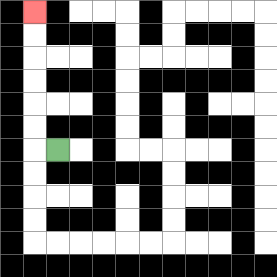{'start': '[2, 6]', 'end': '[1, 0]', 'path_directions': 'L,U,U,U,U,U,U', 'path_coordinates': '[[2, 6], [1, 6], [1, 5], [1, 4], [1, 3], [1, 2], [1, 1], [1, 0]]'}